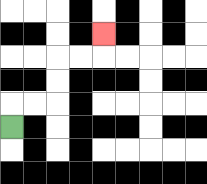{'start': '[0, 5]', 'end': '[4, 1]', 'path_directions': 'U,R,R,U,U,R,R,U', 'path_coordinates': '[[0, 5], [0, 4], [1, 4], [2, 4], [2, 3], [2, 2], [3, 2], [4, 2], [4, 1]]'}